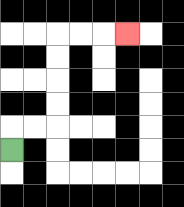{'start': '[0, 6]', 'end': '[5, 1]', 'path_directions': 'U,R,R,U,U,U,U,R,R,R', 'path_coordinates': '[[0, 6], [0, 5], [1, 5], [2, 5], [2, 4], [2, 3], [2, 2], [2, 1], [3, 1], [4, 1], [5, 1]]'}